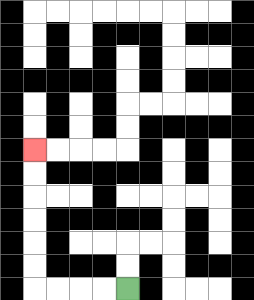{'start': '[5, 12]', 'end': '[1, 6]', 'path_directions': 'L,L,L,L,U,U,U,U,U,U', 'path_coordinates': '[[5, 12], [4, 12], [3, 12], [2, 12], [1, 12], [1, 11], [1, 10], [1, 9], [1, 8], [1, 7], [1, 6]]'}